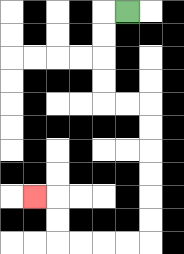{'start': '[5, 0]', 'end': '[1, 8]', 'path_directions': 'L,D,D,D,D,R,R,D,D,D,D,D,D,L,L,L,L,U,U,L', 'path_coordinates': '[[5, 0], [4, 0], [4, 1], [4, 2], [4, 3], [4, 4], [5, 4], [6, 4], [6, 5], [6, 6], [6, 7], [6, 8], [6, 9], [6, 10], [5, 10], [4, 10], [3, 10], [2, 10], [2, 9], [2, 8], [1, 8]]'}